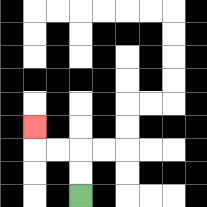{'start': '[3, 8]', 'end': '[1, 5]', 'path_directions': 'U,U,L,L,U', 'path_coordinates': '[[3, 8], [3, 7], [3, 6], [2, 6], [1, 6], [1, 5]]'}